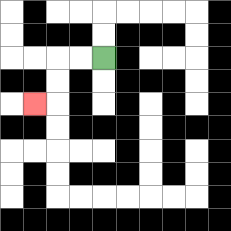{'start': '[4, 2]', 'end': '[1, 4]', 'path_directions': 'L,L,D,D,L', 'path_coordinates': '[[4, 2], [3, 2], [2, 2], [2, 3], [2, 4], [1, 4]]'}